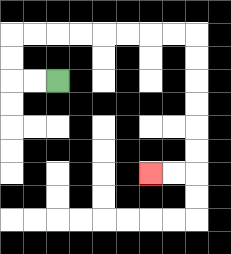{'start': '[2, 3]', 'end': '[6, 7]', 'path_directions': 'L,L,U,U,R,R,R,R,R,R,R,R,D,D,D,D,D,D,L,L', 'path_coordinates': '[[2, 3], [1, 3], [0, 3], [0, 2], [0, 1], [1, 1], [2, 1], [3, 1], [4, 1], [5, 1], [6, 1], [7, 1], [8, 1], [8, 2], [8, 3], [8, 4], [8, 5], [8, 6], [8, 7], [7, 7], [6, 7]]'}